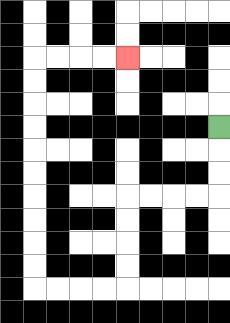{'start': '[9, 5]', 'end': '[5, 2]', 'path_directions': 'D,D,D,L,L,L,L,D,D,D,D,L,L,L,L,U,U,U,U,U,U,U,U,U,U,R,R,R,R', 'path_coordinates': '[[9, 5], [9, 6], [9, 7], [9, 8], [8, 8], [7, 8], [6, 8], [5, 8], [5, 9], [5, 10], [5, 11], [5, 12], [4, 12], [3, 12], [2, 12], [1, 12], [1, 11], [1, 10], [1, 9], [1, 8], [1, 7], [1, 6], [1, 5], [1, 4], [1, 3], [1, 2], [2, 2], [3, 2], [4, 2], [5, 2]]'}